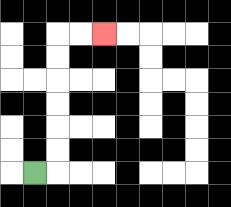{'start': '[1, 7]', 'end': '[4, 1]', 'path_directions': 'R,U,U,U,U,U,U,R,R', 'path_coordinates': '[[1, 7], [2, 7], [2, 6], [2, 5], [2, 4], [2, 3], [2, 2], [2, 1], [3, 1], [4, 1]]'}